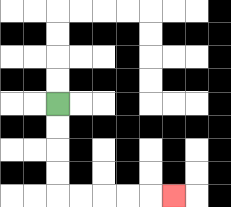{'start': '[2, 4]', 'end': '[7, 8]', 'path_directions': 'D,D,D,D,R,R,R,R,R', 'path_coordinates': '[[2, 4], [2, 5], [2, 6], [2, 7], [2, 8], [3, 8], [4, 8], [5, 8], [6, 8], [7, 8]]'}